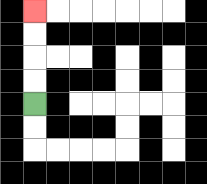{'start': '[1, 4]', 'end': '[1, 0]', 'path_directions': 'U,U,U,U', 'path_coordinates': '[[1, 4], [1, 3], [1, 2], [1, 1], [1, 0]]'}